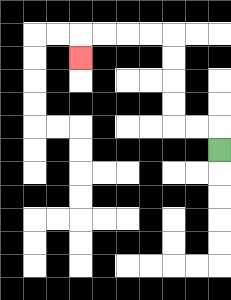{'start': '[9, 6]', 'end': '[3, 2]', 'path_directions': 'U,L,L,U,U,U,U,L,L,L,L,D', 'path_coordinates': '[[9, 6], [9, 5], [8, 5], [7, 5], [7, 4], [7, 3], [7, 2], [7, 1], [6, 1], [5, 1], [4, 1], [3, 1], [3, 2]]'}